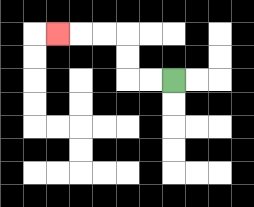{'start': '[7, 3]', 'end': '[2, 1]', 'path_directions': 'L,L,U,U,L,L,L', 'path_coordinates': '[[7, 3], [6, 3], [5, 3], [5, 2], [5, 1], [4, 1], [3, 1], [2, 1]]'}